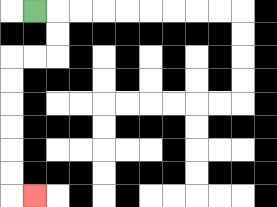{'start': '[1, 0]', 'end': '[1, 8]', 'path_directions': 'R,D,D,L,L,D,D,D,D,D,D,R', 'path_coordinates': '[[1, 0], [2, 0], [2, 1], [2, 2], [1, 2], [0, 2], [0, 3], [0, 4], [0, 5], [0, 6], [0, 7], [0, 8], [1, 8]]'}